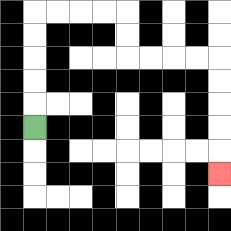{'start': '[1, 5]', 'end': '[9, 7]', 'path_directions': 'U,U,U,U,U,R,R,R,R,D,D,R,R,R,R,D,D,D,D,D', 'path_coordinates': '[[1, 5], [1, 4], [1, 3], [1, 2], [1, 1], [1, 0], [2, 0], [3, 0], [4, 0], [5, 0], [5, 1], [5, 2], [6, 2], [7, 2], [8, 2], [9, 2], [9, 3], [9, 4], [9, 5], [9, 6], [9, 7]]'}